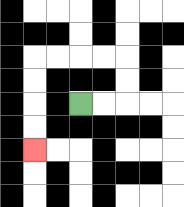{'start': '[3, 4]', 'end': '[1, 6]', 'path_directions': 'R,R,U,U,L,L,L,L,D,D,D,D', 'path_coordinates': '[[3, 4], [4, 4], [5, 4], [5, 3], [5, 2], [4, 2], [3, 2], [2, 2], [1, 2], [1, 3], [1, 4], [1, 5], [1, 6]]'}